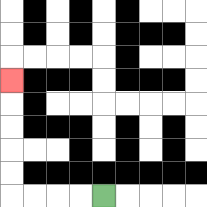{'start': '[4, 8]', 'end': '[0, 3]', 'path_directions': 'L,L,L,L,U,U,U,U,U', 'path_coordinates': '[[4, 8], [3, 8], [2, 8], [1, 8], [0, 8], [0, 7], [0, 6], [0, 5], [0, 4], [0, 3]]'}